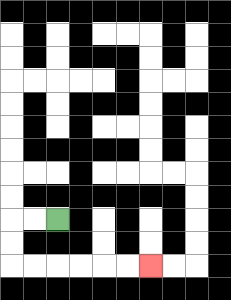{'start': '[2, 9]', 'end': '[6, 11]', 'path_directions': 'L,L,D,D,R,R,R,R,R,R', 'path_coordinates': '[[2, 9], [1, 9], [0, 9], [0, 10], [0, 11], [1, 11], [2, 11], [3, 11], [4, 11], [5, 11], [6, 11]]'}